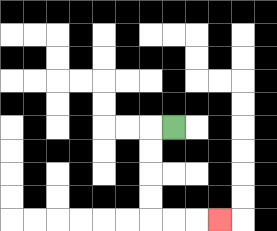{'start': '[7, 5]', 'end': '[9, 9]', 'path_directions': 'L,D,D,D,D,R,R,R', 'path_coordinates': '[[7, 5], [6, 5], [6, 6], [6, 7], [6, 8], [6, 9], [7, 9], [8, 9], [9, 9]]'}